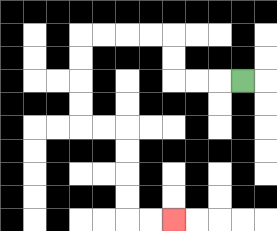{'start': '[10, 3]', 'end': '[7, 9]', 'path_directions': 'L,L,L,U,U,L,L,L,L,D,D,D,D,R,R,D,D,D,D,R,R', 'path_coordinates': '[[10, 3], [9, 3], [8, 3], [7, 3], [7, 2], [7, 1], [6, 1], [5, 1], [4, 1], [3, 1], [3, 2], [3, 3], [3, 4], [3, 5], [4, 5], [5, 5], [5, 6], [5, 7], [5, 8], [5, 9], [6, 9], [7, 9]]'}